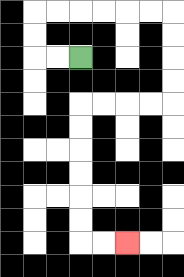{'start': '[3, 2]', 'end': '[5, 10]', 'path_directions': 'L,L,U,U,R,R,R,R,R,R,D,D,D,D,L,L,L,L,D,D,D,D,D,D,R,R', 'path_coordinates': '[[3, 2], [2, 2], [1, 2], [1, 1], [1, 0], [2, 0], [3, 0], [4, 0], [5, 0], [6, 0], [7, 0], [7, 1], [7, 2], [7, 3], [7, 4], [6, 4], [5, 4], [4, 4], [3, 4], [3, 5], [3, 6], [3, 7], [3, 8], [3, 9], [3, 10], [4, 10], [5, 10]]'}